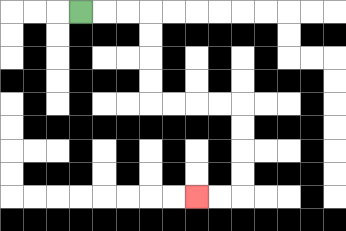{'start': '[3, 0]', 'end': '[8, 8]', 'path_directions': 'R,R,R,D,D,D,D,R,R,R,R,D,D,D,D,L,L', 'path_coordinates': '[[3, 0], [4, 0], [5, 0], [6, 0], [6, 1], [6, 2], [6, 3], [6, 4], [7, 4], [8, 4], [9, 4], [10, 4], [10, 5], [10, 6], [10, 7], [10, 8], [9, 8], [8, 8]]'}